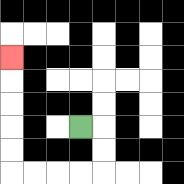{'start': '[3, 5]', 'end': '[0, 2]', 'path_directions': 'R,D,D,L,L,L,L,U,U,U,U,U', 'path_coordinates': '[[3, 5], [4, 5], [4, 6], [4, 7], [3, 7], [2, 7], [1, 7], [0, 7], [0, 6], [0, 5], [0, 4], [0, 3], [0, 2]]'}